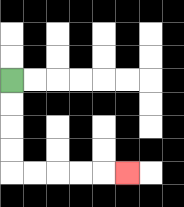{'start': '[0, 3]', 'end': '[5, 7]', 'path_directions': 'D,D,D,D,R,R,R,R,R', 'path_coordinates': '[[0, 3], [0, 4], [0, 5], [0, 6], [0, 7], [1, 7], [2, 7], [3, 7], [4, 7], [5, 7]]'}